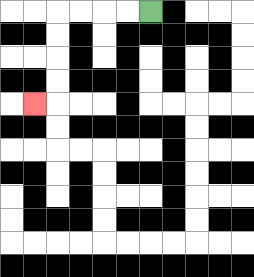{'start': '[6, 0]', 'end': '[1, 4]', 'path_directions': 'L,L,L,L,D,D,D,D,L', 'path_coordinates': '[[6, 0], [5, 0], [4, 0], [3, 0], [2, 0], [2, 1], [2, 2], [2, 3], [2, 4], [1, 4]]'}